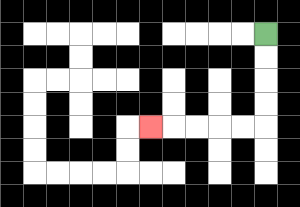{'start': '[11, 1]', 'end': '[6, 5]', 'path_directions': 'D,D,D,D,L,L,L,L,L', 'path_coordinates': '[[11, 1], [11, 2], [11, 3], [11, 4], [11, 5], [10, 5], [9, 5], [8, 5], [7, 5], [6, 5]]'}